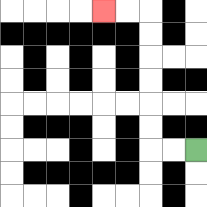{'start': '[8, 6]', 'end': '[4, 0]', 'path_directions': 'L,L,U,U,U,U,U,U,L,L', 'path_coordinates': '[[8, 6], [7, 6], [6, 6], [6, 5], [6, 4], [6, 3], [6, 2], [6, 1], [6, 0], [5, 0], [4, 0]]'}